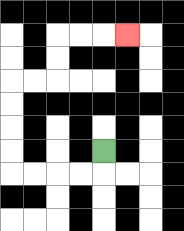{'start': '[4, 6]', 'end': '[5, 1]', 'path_directions': 'D,L,L,L,L,U,U,U,U,R,R,U,U,R,R,R', 'path_coordinates': '[[4, 6], [4, 7], [3, 7], [2, 7], [1, 7], [0, 7], [0, 6], [0, 5], [0, 4], [0, 3], [1, 3], [2, 3], [2, 2], [2, 1], [3, 1], [4, 1], [5, 1]]'}